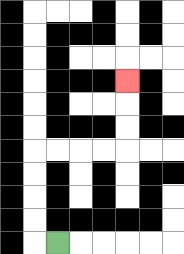{'start': '[2, 10]', 'end': '[5, 3]', 'path_directions': 'L,U,U,U,U,R,R,R,R,U,U,U', 'path_coordinates': '[[2, 10], [1, 10], [1, 9], [1, 8], [1, 7], [1, 6], [2, 6], [3, 6], [4, 6], [5, 6], [5, 5], [5, 4], [5, 3]]'}